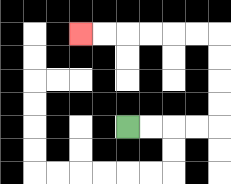{'start': '[5, 5]', 'end': '[3, 1]', 'path_directions': 'R,R,R,R,U,U,U,U,L,L,L,L,L,L', 'path_coordinates': '[[5, 5], [6, 5], [7, 5], [8, 5], [9, 5], [9, 4], [9, 3], [9, 2], [9, 1], [8, 1], [7, 1], [6, 1], [5, 1], [4, 1], [3, 1]]'}